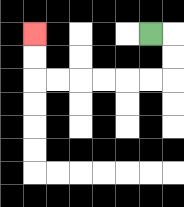{'start': '[6, 1]', 'end': '[1, 1]', 'path_directions': 'R,D,D,L,L,L,L,L,L,U,U', 'path_coordinates': '[[6, 1], [7, 1], [7, 2], [7, 3], [6, 3], [5, 3], [4, 3], [3, 3], [2, 3], [1, 3], [1, 2], [1, 1]]'}